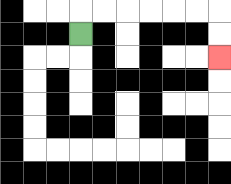{'start': '[3, 1]', 'end': '[9, 2]', 'path_directions': 'U,R,R,R,R,R,R,D,D', 'path_coordinates': '[[3, 1], [3, 0], [4, 0], [5, 0], [6, 0], [7, 0], [8, 0], [9, 0], [9, 1], [9, 2]]'}